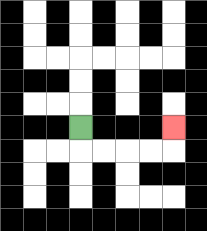{'start': '[3, 5]', 'end': '[7, 5]', 'path_directions': 'D,R,R,R,R,U', 'path_coordinates': '[[3, 5], [3, 6], [4, 6], [5, 6], [6, 6], [7, 6], [7, 5]]'}